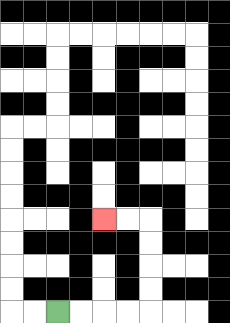{'start': '[2, 13]', 'end': '[4, 9]', 'path_directions': 'R,R,R,R,U,U,U,U,L,L', 'path_coordinates': '[[2, 13], [3, 13], [4, 13], [5, 13], [6, 13], [6, 12], [6, 11], [6, 10], [6, 9], [5, 9], [4, 9]]'}